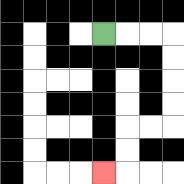{'start': '[4, 1]', 'end': '[4, 7]', 'path_directions': 'R,R,R,D,D,D,D,L,L,D,D,L', 'path_coordinates': '[[4, 1], [5, 1], [6, 1], [7, 1], [7, 2], [7, 3], [7, 4], [7, 5], [6, 5], [5, 5], [5, 6], [5, 7], [4, 7]]'}